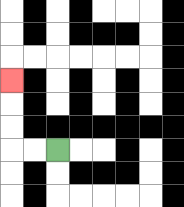{'start': '[2, 6]', 'end': '[0, 3]', 'path_directions': 'L,L,U,U,U', 'path_coordinates': '[[2, 6], [1, 6], [0, 6], [0, 5], [0, 4], [0, 3]]'}